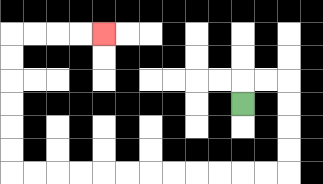{'start': '[10, 4]', 'end': '[4, 1]', 'path_directions': 'U,R,R,D,D,D,D,L,L,L,L,L,L,L,L,L,L,L,L,U,U,U,U,U,U,R,R,R,R', 'path_coordinates': '[[10, 4], [10, 3], [11, 3], [12, 3], [12, 4], [12, 5], [12, 6], [12, 7], [11, 7], [10, 7], [9, 7], [8, 7], [7, 7], [6, 7], [5, 7], [4, 7], [3, 7], [2, 7], [1, 7], [0, 7], [0, 6], [0, 5], [0, 4], [0, 3], [0, 2], [0, 1], [1, 1], [2, 1], [3, 1], [4, 1]]'}